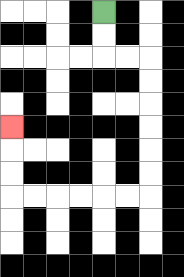{'start': '[4, 0]', 'end': '[0, 5]', 'path_directions': 'D,D,R,R,D,D,D,D,D,D,L,L,L,L,L,L,U,U,U', 'path_coordinates': '[[4, 0], [4, 1], [4, 2], [5, 2], [6, 2], [6, 3], [6, 4], [6, 5], [6, 6], [6, 7], [6, 8], [5, 8], [4, 8], [3, 8], [2, 8], [1, 8], [0, 8], [0, 7], [0, 6], [0, 5]]'}